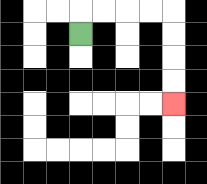{'start': '[3, 1]', 'end': '[7, 4]', 'path_directions': 'U,R,R,R,R,D,D,D,D', 'path_coordinates': '[[3, 1], [3, 0], [4, 0], [5, 0], [6, 0], [7, 0], [7, 1], [7, 2], [7, 3], [7, 4]]'}